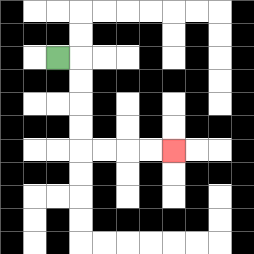{'start': '[2, 2]', 'end': '[7, 6]', 'path_directions': 'R,D,D,D,D,R,R,R,R', 'path_coordinates': '[[2, 2], [3, 2], [3, 3], [3, 4], [3, 5], [3, 6], [4, 6], [5, 6], [6, 6], [7, 6]]'}